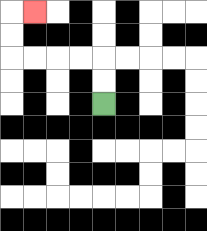{'start': '[4, 4]', 'end': '[1, 0]', 'path_directions': 'U,U,L,L,L,L,U,U,R', 'path_coordinates': '[[4, 4], [4, 3], [4, 2], [3, 2], [2, 2], [1, 2], [0, 2], [0, 1], [0, 0], [1, 0]]'}